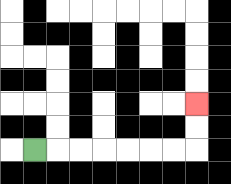{'start': '[1, 6]', 'end': '[8, 4]', 'path_directions': 'R,R,R,R,R,R,R,U,U', 'path_coordinates': '[[1, 6], [2, 6], [3, 6], [4, 6], [5, 6], [6, 6], [7, 6], [8, 6], [8, 5], [8, 4]]'}